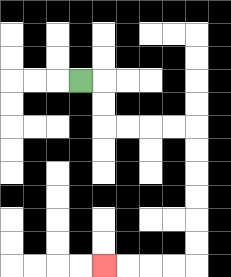{'start': '[3, 3]', 'end': '[4, 11]', 'path_directions': 'R,D,D,R,R,R,R,D,D,D,D,D,D,L,L,L,L', 'path_coordinates': '[[3, 3], [4, 3], [4, 4], [4, 5], [5, 5], [6, 5], [7, 5], [8, 5], [8, 6], [8, 7], [8, 8], [8, 9], [8, 10], [8, 11], [7, 11], [6, 11], [5, 11], [4, 11]]'}